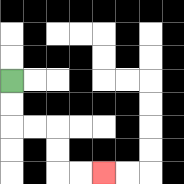{'start': '[0, 3]', 'end': '[4, 7]', 'path_directions': 'D,D,R,R,D,D,R,R', 'path_coordinates': '[[0, 3], [0, 4], [0, 5], [1, 5], [2, 5], [2, 6], [2, 7], [3, 7], [4, 7]]'}